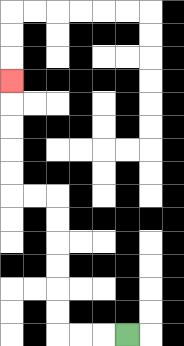{'start': '[5, 14]', 'end': '[0, 3]', 'path_directions': 'L,L,L,U,U,U,U,U,U,L,L,U,U,U,U,U', 'path_coordinates': '[[5, 14], [4, 14], [3, 14], [2, 14], [2, 13], [2, 12], [2, 11], [2, 10], [2, 9], [2, 8], [1, 8], [0, 8], [0, 7], [0, 6], [0, 5], [0, 4], [0, 3]]'}